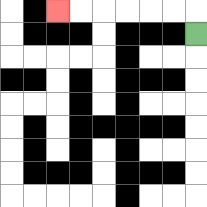{'start': '[8, 1]', 'end': '[2, 0]', 'path_directions': 'U,L,L,L,L,L,L', 'path_coordinates': '[[8, 1], [8, 0], [7, 0], [6, 0], [5, 0], [4, 0], [3, 0], [2, 0]]'}